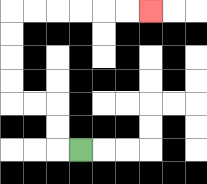{'start': '[3, 6]', 'end': '[6, 0]', 'path_directions': 'L,U,U,L,L,U,U,U,U,R,R,R,R,R,R', 'path_coordinates': '[[3, 6], [2, 6], [2, 5], [2, 4], [1, 4], [0, 4], [0, 3], [0, 2], [0, 1], [0, 0], [1, 0], [2, 0], [3, 0], [4, 0], [5, 0], [6, 0]]'}